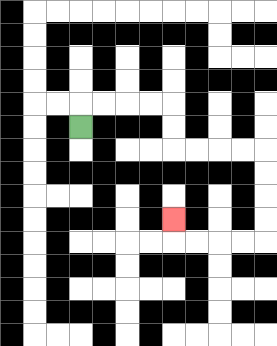{'start': '[3, 5]', 'end': '[7, 9]', 'path_directions': 'U,R,R,R,R,D,D,R,R,R,R,D,D,D,D,L,L,L,L,U', 'path_coordinates': '[[3, 5], [3, 4], [4, 4], [5, 4], [6, 4], [7, 4], [7, 5], [7, 6], [8, 6], [9, 6], [10, 6], [11, 6], [11, 7], [11, 8], [11, 9], [11, 10], [10, 10], [9, 10], [8, 10], [7, 10], [7, 9]]'}